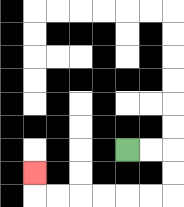{'start': '[5, 6]', 'end': '[1, 7]', 'path_directions': 'R,R,D,D,L,L,L,L,L,L,U', 'path_coordinates': '[[5, 6], [6, 6], [7, 6], [7, 7], [7, 8], [6, 8], [5, 8], [4, 8], [3, 8], [2, 8], [1, 8], [1, 7]]'}